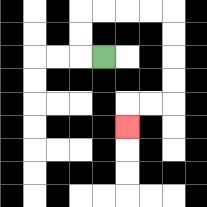{'start': '[4, 2]', 'end': '[5, 5]', 'path_directions': 'L,U,U,R,R,R,R,D,D,D,D,L,L,D', 'path_coordinates': '[[4, 2], [3, 2], [3, 1], [3, 0], [4, 0], [5, 0], [6, 0], [7, 0], [7, 1], [7, 2], [7, 3], [7, 4], [6, 4], [5, 4], [5, 5]]'}